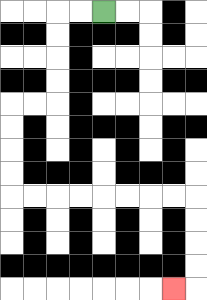{'start': '[4, 0]', 'end': '[7, 12]', 'path_directions': 'L,L,D,D,D,D,L,L,D,D,D,D,R,R,R,R,R,R,R,R,D,D,D,D,L', 'path_coordinates': '[[4, 0], [3, 0], [2, 0], [2, 1], [2, 2], [2, 3], [2, 4], [1, 4], [0, 4], [0, 5], [0, 6], [0, 7], [0, 8], [1, 8], [2, 8], [3, 8], [4, 8], [5, 8], [6, 8], [7, 8], [8, 8], [8, 9], [8, 10], [8, 11], [8, 12], [7, 12]]'}